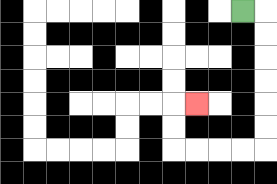{'start': '[10, 0]', 'end': '[8, 4]', 'path_directions': 'R,D,D,D,D,D,D,L,L,L,L,U,U,R', 'path_coordinates': '[[10, 0], [11, 0], [11, 1], [11, 2], [11, 3], [11, 4], [11, 5], [11, 6], [10, 6], [9, 6], [8, 6], [7, 6], [7, 5], [7, 4], [8, 4]]'}